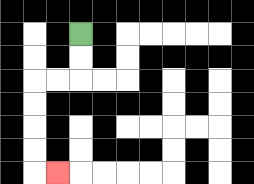{'start': '[3, 1]', 'end': '[2, 7]', 'path_directions': 'D,D,L,L,D,D,D,D,R', 'path_coordinates': '[[3, 1], [3, 2], [3, 3], [2, 3], [1, 3], [1, 4], [1, 5], [1, 6], [1, 7], [2, 7]]'}